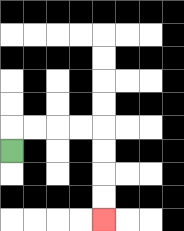{'start': '[0, 6]', 'end': '[4, 9]', 'path_directions': 'U,R,R,R,R,D,D,D,D', 'path_coordinates': '[[0, 6], [0, 5], [1, 5], [2, 5], [3, 5], [4, 5], [4, 6], [4, 7], [4, 8], [4, 9]]'}